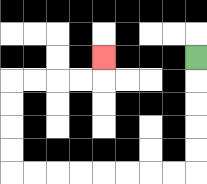{'start': '[8, 2]', 'end': '[4, 2]', 'path_directions': 'D,D,D,D,D,L,L,L,L,L,L,L,L,U,U,U,U,R,R,R,R,U', 'path_coordinates': '[[8, 2], [8, 3], [8, 4], [8, 5], [8, 6], [8, 7], [7, 7], [6, 7], [5, 7], [4, 7], [3, 7], [2, 7], [1, 7], [0, 7], [0, 6], [0, 5], [0, 4], [0, 3], [1, 3], [2, 3], [3, 3], [4, 3], [4, 2]]'}